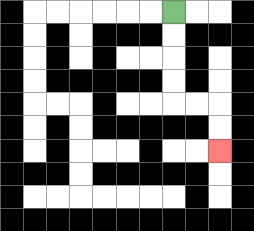{'start': '[7, 0]', 'end': '[9, 6]', 'path_directions': 'D,D,D,D,R,R,D,D', 'path_coordinates': '[[7, 0], [7, 1], [7, 2], [7, 3], [7, 4], [8, 4], [9, 4], [9, 5], [9, 6]]'}